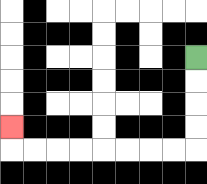{'start': '[8, 2]', 'end': '[0, 5]', 'path_directions': 'D,D,D,D,L,L,L,L,L,L,L,L,U', 'path_coordinates': '[[8, 2], [8, 3], [8, 4], [8, 5], [8, 6], [7, 6], [6, 6], [5, 6], [4, 6], [3, 6], [2, 6], [1, 6], [0, 6], [0, 5]]'}